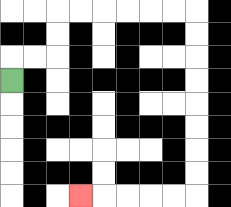{'start': '[0, 3]', 'end': '[3, 8]', 'path_directions': 'U,R,R,U,U,R,R,R,R,R,R,D,D,D,D,D,D,D,D,L,L,L,L,L', 'path_coordinates': '[[0, 3], [0, 2], [1, 2], [2, 2], [2, 1], [2, 0], [3, 0], [4, 0], [5, 0], [6, 0], [7, 0], [8, 0], [8, 1], [8, 2], [8, 3], [8, 4], [8, 5], [8, 6], [8, 7], [8, 8], [7, 8], [6, 8], [5, 8], [4, 8], [3, 8]]'}